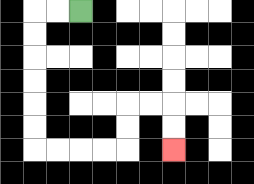{'start': '[3, 0]', 'end': '[7, 6]', 'path_directions': 'L,L,D,D,D,D,D,D,R,R,R,R,U,U,R,R,D,D', 'path_coordinates': '[[3, 0], [2, 0], [1, 0], [1, 1], [1, 2], [1, 3], [1, 4], [1, 5], [1, 6], [2, 6], [3, 6], [4, 6], [5, 6], [5, 5], [5, 4], [6, 4], [7, 4], [7, 5], [7, 6]]'}